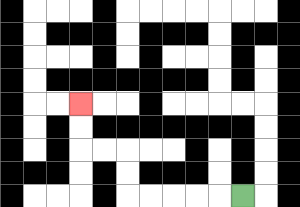{'start': '[10, 8]', 'end': '[3, 4]', 'path_directions': 'L,L,L,L,L,U,U,L,L,U,U', 'path_coordinates': '[[10, 8], [9, 8], [8, 8], [7, 8], [6, 8], [5, 8], [5, 7], [5, 6], [4, 6], [3, 6], [3, 5], [3, 4]]'}